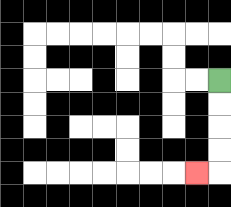{'start': '[9, 3]', 'end': '[8, 7]', 'path_directions': 'D,D,D,D,L', 'path_coordinates': '[[9, 3], [9, 4], [9, 5], [9, 6], [9, 7], [8, 7]]'}